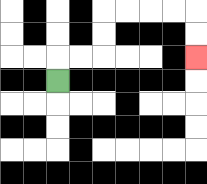{'start': '[2, 3]', 'end': '[8, 2]', 'path_directions': 'U,R,R,U,U,R,R,R,R,D,D', 'path_coordinates': '[[2, 3], [2, 2], [3, 2], [4, 2], [4, 1], [4, 0], [5, 0], [6, 0], [7, 0], [8, 0], [8, 1], [8, 2]]'}